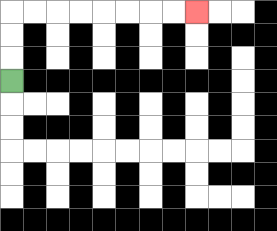{'start': '[0, 3]', 'end': '[8, 0]', 'path_directions': 'U,U,U,R,R,R,R,R,R,R,R', 'path_coordinates': '[[0, 3], [0, 2], [0, 1], [0, 0], [1, 0], [2, 0], [3, 0], [4, 0], [5, 0], [6, 0], [7, 0], [8, 0]]'}